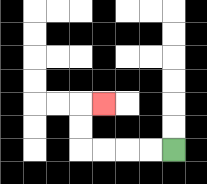{'start': '[7, 6]', 'end': '[4, 4]', 'path_directions': 'L,L,L,L,U,U,R', 'path_coordinates': '[[7, 6], [6, 6], [5, 6], [4, 6], [3, 6], [3, 5], [3, 4], [4, 4]]'}